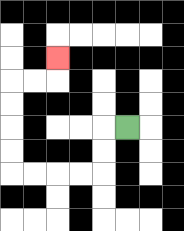{'start': '[5, 5]', 'end': '[2, 2]', 'path_directions': 'L,D,D,L,L,L,L,U,U,U,U,R,R,U', 'path_coordinates': '[[5, 5], [4, 5], [4, 6], [4, 7], [3, 7], [2, 7], [1, 7], [0, 7], [0, 6], [0, 5], [0, 4], [0, 3], [1, 3], [2, 3], [2, 2]]'}